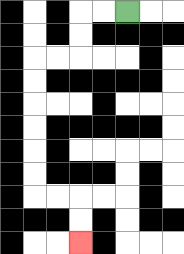{'start': '[5, 0]', 'end': '[3, 10]', 'path_directions': 'L,L,D,D,L,L,D,D,D,D,D,D,R,R,D,D', 'path_coordinates': '[[5, 0], [4, 0], [3, 0], [3, 1], [3, 2], [2, 2], [1, 2], [1, 3], [1, 4], [1, 5], [1, 6], [1, 7], [1, 8], [2, 8], [3, 8], [3, 9], [3, 10]]'}